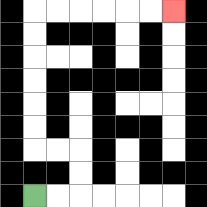{'start': '[1, 8]', 'end': '[7, 0]', 'path_directions': 'R,R,U,U,L,L,U,U,U,U,U,U,R,R,R,R,R,R', 'path_coordinates': '[[1, 8], [2, 8], [3, 8], [3, 7], [3, 6], [2, 6], [1, 6], [1, 5], [1, 4], [1, 3], [1, 2], [1, 1], [1, 0], [2, 0], [3, 0], [4, 0], [5, 0], [6, 0], [7, 0]]'}